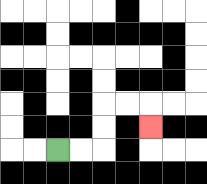{'start': '[2, 6]', 'end': '[6, 5]', 'path_directions': 'R,R,U,U,R,R,D', 'path_coordinates': '[[2, 6], [3, 6], [4, 6], [4, 5], [4, 4], [5, 4], [6, 4], [6, 5]]'}